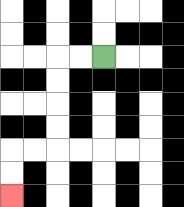{'start': '[4, 2]', 'end': '[0, 8]', 'path_directions': 'L,L,D,D,D,D,L,L,D,D', 'path_coordinates': '[[4, 2], [3, 2], [2, 2], [2, 3], [2, 4], [2, 5], [2, 6], [1, 6], [0, 6], [0, 7], [0, 8]]'}